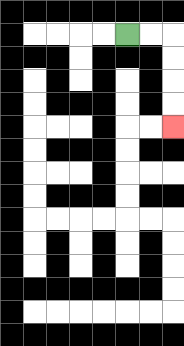{'start': '[5, 1]', 'end': '[7, 5]', 'path_directions': 'R,R,D,D,D,D', 'path_coordinates': '[[5, 1], [6, 1], [7, 1], [7, 2], [7, 3], [7, 4], [7, 5]]'}